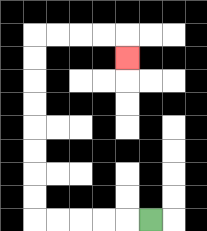{'start': '[6, 9]', 'end': '[5, 2]', 'path_directions': 'L,L,L,L,L,U,U,U,U,U,U,U,U,R,R,R,R,D', 'path_coordinates': '[[6, 9], [5, 9], [4, 9], [3, 9], [2, 9], [1, 9], [1, 8], [1, 7], [1, 6], [1, 5], [1, 4], [1, 3], [1, 2], [1, 1], [2, 1], [3, 1], [4, 1], [5, 1], [5, 2]]'}